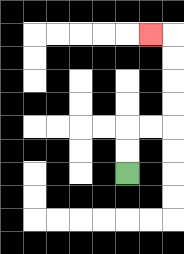{'start': '[5, 7]', 'end': '[6, 1]', 'path_directions': 'U,U,R,R,U,U,U,U,L', 'path_coordinates': '[[5, 7], [5, 6], [5, 5], [6, 5], [7, 5], [7, 4], [7, 3], [7, 2], [7, 1], [6, 1]]'}